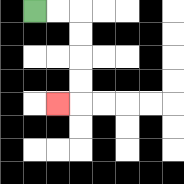{'start': '[1, 0]', 'end': '[2, 4]', 'path_directions': 'R,R,D,D,D,D,L', 'path_coordinates': '[[1, 0], [2, 0], [3, 0], [3, 1], [3, 2], [3, 3], [3, 4], [2, 4]]'}